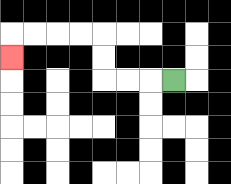{'start': '[7, 3]', 'end': '[0, 2]', 'path_directions': 'L,L,L,U,U,L,L,L,L,D', 'path_coordinates': '[[7, 3], [6, 3], [5, 3], [4, 3], [4, 2], [4, 1], [3, 1], [2, 1], [1, 1], [0, 1], [0, 2]]'}